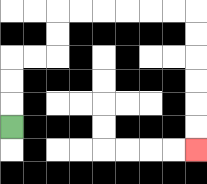{'start': '[0, 5]', 'end': '[8, 6]', 'path_directions': 'U,U,U,R,R,U,U,R,R,R,R,R,R,D,D,D,D,D,D', 'path_coordinates': '[[0, 5], [0, 4], [0, 3], [0, 2], [1, 2], [2, 2], [2, 1], [2, 0], [3, 0], [4, 0], [5, 0], [6, 0], [7, 0], [8, 0], [8, 1], [8, 2], [8, 3], [8, 4], [8, 5], [8, 6]]'}